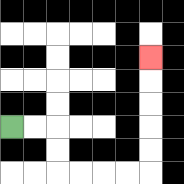{'start': '[0, 5]', 'end': '[6, 2]', 'path_directions': 'R,R,D,D,R,R,R,R,U,U,U,U,U', 'path_coordinates': '[[0, 5], [1, 5], [2, 5], [2, 6], [2, 7], [3, 7], [4, 7], [5, 7], [6, 7], [6, 6], [6, 5], [6, 4], [6, 3], [6, 2]]'}